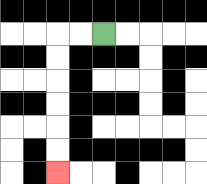{'start': '[4, 1]', 'end': '[2, 7]', 'path_directions': 'L,L,D,D,D,D,D,D', 'path_coordinates': '[[4, 1], [3, 1], [2, 1], [2, 2], [2, 3], [2, 4], [2, 5], [2, 6], [2, 7]]'}